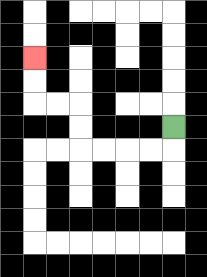{'start': '[7, 5]', 'end': '[1, 2]', 'path_directions': 'D,L,L,L,L,U,U,L,L,U,U', 'path_coordinates': '[[7, 5], [7, 6], [6, 6], [5, 6], [4, 6], [3, 6], [3, 5], [3, 4], [2, 4], [1, 4], [1, 3], [1, 2]]'}